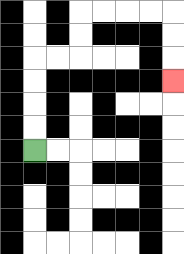{'start': '[1, 6]', 'end': '[7, 3]', 'path_directions': 'U,U,U,U,R,R,U,U,R,R,R,R,D,D,D', 'path_coordinates': '[[1, 6], [1, 5], [1, 4], [1, 3], [1, 2], [2, 2], [3, 2], [3, 1], [3, 0], [4, 0], [5, 0], [6, 0], [7, 0], [7, 1], [7, 2], [7, 3]]'}